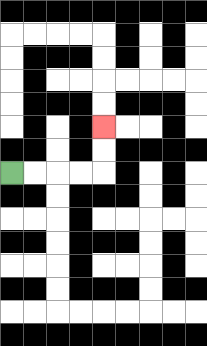{'start': '[0, 7]', 'end': '[4, 5]', 'path_directions': 'R,R,R,R,U,U', 'path_coordinates': '[[0, 7], [1, 7], [2, 7], [3, 7], [4, 7], [4, 6], [4, 5]]'}